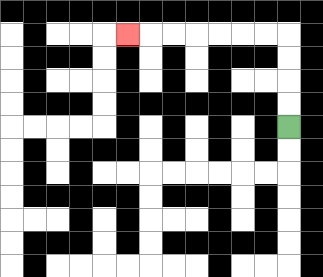{'start': '[12, 5]', 'end': '[5, 1]', 'path_directions': 'U,U,U,U,L,L,L,L,L,L,L', 'path_coordinates': '[[12, 5], [12, 4], [12, 3], [12, 2], [12, 1], [11, 1], [10, 1], [9, 1], [8, 1], [7, 1], [6, 1], [5, 1]]'}